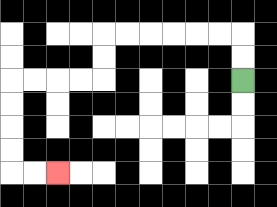{'start': '[10, 3]', 'end': '[2, 7]', 'path_directions': 'U,U,L,L,L,L,L,L,D,D,L,L,L,L,D,D,D,D,R,R', 'path_coordinates': '[[10, 3], [10, 2], [10, 1], [9, 1], [8, 1], [7, 1], [6, 1], [5, 1], [4, 1], [4, 2], [4, 3], [3, 3], [2, 3], [1, 3], [0, 3], [0, 4], [0, 5], [0, 6], [0, 7], [1, 7], [2, 7]]'}